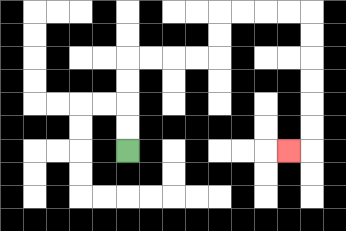{'start': '[5, 6]', 'end': '[12, 6]', 'path_directions': 'U,U,U,U,R,R,R,R,U,U,R,R,R,R,D,D,D,D,D,D,L', 'path_coordinates': '[[5, 6], [5, 5], [5, 4], [5, 3], [5, 2], [6, 2], [7, 2], [8, 2], [9, 2], [9, 1], [9, 0], [10, 0], [11, 0], [12, 0], [13, 0], [13, 1], [13, 2], [13, 3], [13, 4], [13, 5], [13, 6], [12, 6]]'}